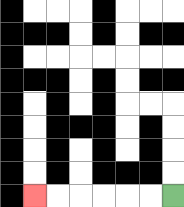{'start': '[7, 8]', 'end': '[1, 8]', 'path_directions': 'L,L,L,L,L,L', 'path_coordinates': '[[7, 8], [6, 8], [5, 8], [4, 8], [3, 8], [2, 8], [1, 8]]'}